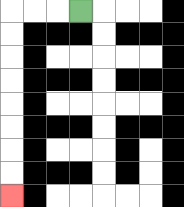{'start': '[3, 0]', 'end': '[0, 8]', 'path_directions': 'L,L,L,D,D,D,D,D,D,D,D', 'path_coordinates': '[[3, 0], [2, 0], [1, 0], [0, 0], [0, 1], [0, 2], [0, 3], [0, 4], [0, 5], [0, 6], [0, 7], [0, 8]]'}